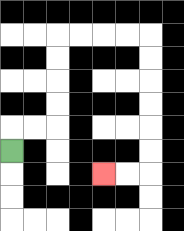{'start': '[0, 6]', 'end': '[4, 7]', 'path_directions': 'U,R,R,U,U,U,U,R,R,R,R,D,D,D,D,D,D,L,L', 'path_coordinates': '[[0, 6], [0, 5], [1, 5], [2, 5], [2, 4], [2, 3], [2, 2], [2, 1], [3, 1], [4, 1], [5, 1], [6, 1], [6, 2], [6, 3], [6, 4], [6, 5], [6, 6], [6, 7], [5, 7], [4, 7]]'}